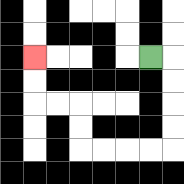{'start': '[6, 2]', 'end': '[1, 2]', 'path_directions': 'R,D,D,D,D,L,L,L,L,U,U,L,L,U,U', 'path_coordinates': '[[6, 2], [7, 2], [7, 3], [7, 4], [7, 5], [7, 6], [6, 6], [5, 6], [4, 6], [3, 6], [3, 5], [3, 4], [2, 4], [1, 4], [1, 3], [1, 2]]'}